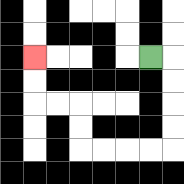{'start': '[6, 2]', 'end': '[1, 2]', 'path_directions': 'R,D,D,D,D,L,L,L,L,U,U,L,L,U,U', 'path_coordinates': '[[6, 2], [7, 2], [7, 3], [7, 4], [7, 5], [7, 6], [6, 6], [5, 6], [4, 6], [3, 6], [3, 5], [3, 4], [2, 4], [1, 4], [1, 3], [1, 2]]'}